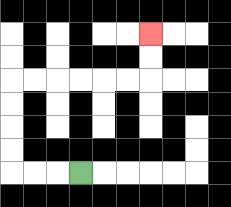{'start': '[3, 7]', 'end': '[6, 1]', 'path_directions': 'L,L,L,U,U,U,U,R,R,R,R,R,R,U,U', 'path_coordinates': '[[3, 7], [2, 7], [1, 7], [0, 7], [0, 6], [0, 5], [0, 4], [0, 3], [1, 3], [2, 3], [3, 3], [4, 3], [5, 3], [6, 3], [6, 2], [6, 1]]'}